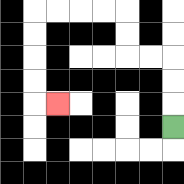{'start': '[7, 5]', 'end': '[2, 4]', 'path_directions': 'U,U,U,L,L,U,U,L,L,L,L,D,D,D,D,R', 'path_coordinates': '[[7, 5], [7, 4], [7, 3], [7, 2], [6, 2], [5, 2], [5, 1], [5, 0], [4, 0], [3, 0], [2, 0], [1, 0], [1, 1], [1, 2], [1, 3], [1, 4], [2, 4]]'}